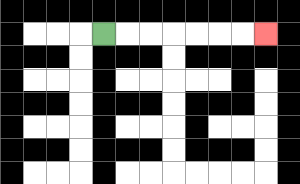{'start': '[4, 1]', 'end': '[11, 1]', 'path_directions': 'R,R,R,R,R,R,R', 'path_coordinates': '[[4, 1], [5, 1], [6, 1], [7, 1], [8, 1], [9, 1], [10, 1], [11, 1]]'}